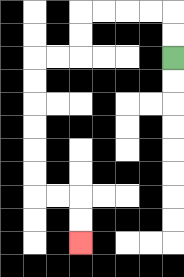{'start': '[7, 2]', 'end': '[3, 10]', 'path_directions': 'U,U,L,L,L,L,D,D,L,L,D,D,D,D,D,D,R,R,D,D', 'path_coordinates': '[[7, 2], [7, 1], [7, 0], [6, 0], [5, 0], [4, 0], [3, 0], [3, 1], [3, 2], [2, 2], [1, 2], [1, 3], [1, 4], [1, 5], [1, 6], [1, 7], [1, 8], [2, 8], [3, 8], [3, 9], [3, 10]]'}